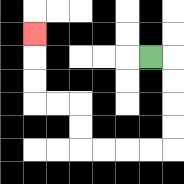{'start': '[6, 2]', 'end': '[1, 1]', 'path_directions': 'R,D,D,D,D,L,L,L,L,U,U,L,L,U,U,U', 'path_coordinates': '[[6, 2], [7, 2], [7, 3], [7, 4], [7, 5], [7, 6], [6, 6], [5, 6], [4, 6], [3, 6], [3, 5], [3, 4], [2, 4], [1, 4], [1, 3], [1, 2], [1, 1]]'}